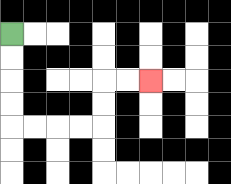{'start': '[0, 1]', 'end': '[6, 3]', 'path_directions': 'D,D,D,D,R,R,R,R,U,U,R,R', 'path_coordinates': '[[0, 1], [0, 2], [0, 3], [0, 4], [0, 5], [1, 5], [2, 5], [3, 5], [4, 5], [4, 4], [4, 3], [5, 3], [6, 3]]'}